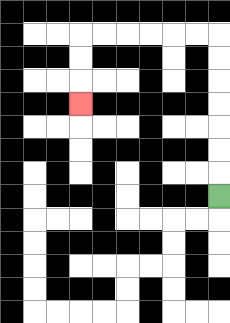{'start': '[9, 8]', 'end': '[3, 4]', 'path_directions': 'U,U,U,U,U,U,U,L,L,L,L,L,L,D,D,D', 'path_coordinates': '[[9, 8], [9, 7], [9, 6], [9, 5], [9, 4], [9, 3], [9, 2], [9, 1], [8, 1], [7, 1], [6, 1], [5, 1], [4, 1], [3, 1], [3, 2], [3, 3], [3, 4]]'}